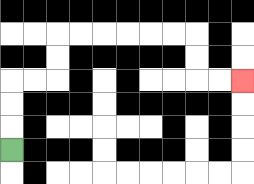{'start': '[0, 6]', 'end': '[10, 3]', 'path_directions': 'U,U,U,R,R,U,U,R,R,R,R,R,R,D,D,R,R', 'path_coordinates': '[[0, 6], [0, 5], [0, 4], [0, 3], [1, 3], [2, 3], [2, 2], [2, 1], [3, 1], [4, 1], [5, 1], [6, 1], [7, 1], [8, 1], [8, 2], [8, 3], [9, 3], [10, 3]]'}